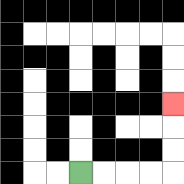{'start': '[3, 7]', 'end': '[7, 4]', 'path_directions': 'R,R,R,R,U,U,U', 'path_coordinates': '[[3, 7], [4, 7], [5, 7], [6, 7], [7, 7], [7, 6], [7, 5], [7, 4]]'}